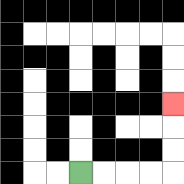{'start': '[3, 7]', 'end': '[7, 4]', 'path_directions': 'R,R,R,R,U,U,U', 'path_coordinates': '[[3, 7], [4, 7], [5, 7], [6, 7], [7, 7], [7, 6], [7, 5], [7, 4]]'}